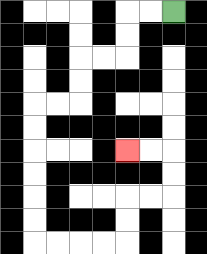{'start': '[7, 0]', 'end': '[5, 6]', 'path_directions': 'L,L,D,D,L,L,D,D,L,L,D,D,D,D,D,D,R,R,R,R,U,U,R,R,U,U,L,L', 'path_coordinates': '[[7, 0], [6, 0], [5, 0], [5, 1], [5, 2], [4, 2], [3, 2], [3, 3], [3, 4], [2, 4], [1, 4], [1, 5], [1, 6], [1, 7], [1, 8], [1, 9], [1, 10], [2, 10], [3, 10], [4, 10], [5, 10], [5, 9], [5, 8], [6, 8], [7, 8], [7, 7], [7, 6], [6, 6], [5, 6]]'}